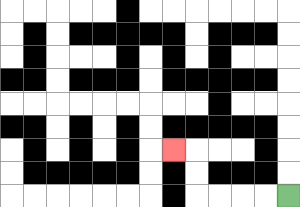{'start': '[12, 8]', 'end': '[7, 6]', 'path_directions': 'L,L,L,L,U,U,L', 'path_coordinates': '[[12, 8], [11, 8], [10, 8], [9, 8], [8, 8], [8, 7], [8, 6], [7, 6]]'}